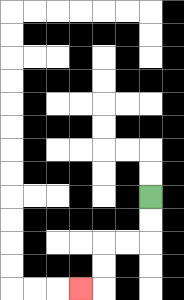{'start': '[6, 8]', 'end': '[3, 12]', 'path_directions': 'D,D,L,L,D,D,L', 'path_coordinates': '[[6, 8], [6, 9], [6, 10], [5, 10], [4, 10], [4, 11], [4, 12], [3, 12]]'}